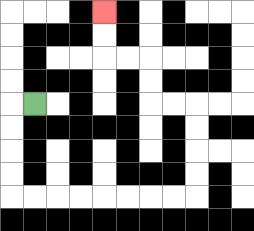{'start': '[1, 4]', 'end': '[4, 0]', 'path_directions': 'L,D,D,D,D,R,R,R,R,R,R,R,R,U,U,U,U,L,L,U,U,L,L,U,U', 'path_coordinates': '[[1, 4], [0, 4], [0, 5], [0, 6], [0, 7], [0, 8], [1, 8], [2, 8], [3, 8], [4, 8], [5, 8], [6, 8], [7, 8], [8, 8], [8, 7], [8, 6], [8, 5], [8, 4], [7, 4], [6, 4], [6, 3], [6, 2], [5, 2], [4, 2], [4, 1], [4, 0]]'}